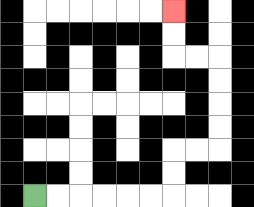{'start': '[1, 8]', 'end': '[7, 0]', 'path_directions': 'R,R,R,R,R,R,U,U,R,R,U,U,U,U,L,L,U,U', 'path_coordinates': '[[1, 8], [2, 8], [3, 8], [4, 8], [5, 8], [6, 8], [7, 8], [7, 7], [7, 6], [8, 6], [9, 6], [9, 5], [9, 4], [9, 3], [9, 2], [8, 2], [7, 2], [7, 1], [7, 0]]'}